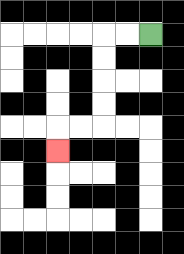{'start': '[6, 1]', 'end': '[2, 6]', 'path_directions': 'L,L,D,D,D,D,L,L,D', 'path_coordinates': '[[6, 1], [5, 1], [4, 1], [4, 2], [4, 3], [4, 4], [4, 5], [3, 5], [2, 5], [2, 6]]'}